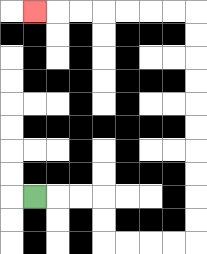{'start': '[1, 8]', 'end': '[1, 0]', 'path_directions': 'R,R,R,D,D,R,R,R,R,U,U,U,U,U,U,U,U,U,U,L,L,L,L,L,L,L', 'path_coordinates': '[[1, 8], [2, 8], [3, 8], [4, 8], [4, 9], [4, 10], [5, 10], [6, 10], [7, 10], [8, 10], [8, 9], [8, 8], [8, 7], [8, 6], [8, 5], [8, 4], [8, 3], [8, 2], [8, 1], [8, 0], [7, 0], [6, 0], [5, 0], [4, 0], [3, 0], [2, 0], [1, 0]]'}